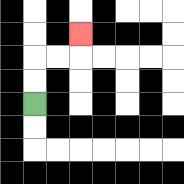{'start': '[1, 4]', 'end': '[3, 1]', 'path_directions': 'U,U,R,R,U', 'path_coordinates': '[[1, 4], [1, 3], [1, 2], [2, 2], [3, 2], [3, 1]]'}